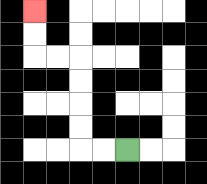{'start': '[5, 6]', 'end': '[1, 0]', 'path_directions': 'L,L,U,U,U,U,L,L,U,U', 'path_coordinates': '[[5, 6], [4, 6], [3, 6], [3, 5], [3, 4], [3, 3], [3, 2], [2, 2], [1, 2], [1, 1], [1, 0]]'}